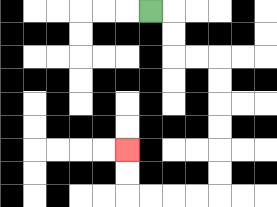{'start': '[6, 0]', 'end': '[5, 6]', 'path_directions': 'R,D,D,R,R,D,D,D,D,D,D,L,L,L,L,U,U', 'path_coordinates': '[[6, 0], [7, 0], [7, 1], [7, 2], [8, 2], [9, 2], [9, 3], [9, 4], [9, 5], [9, 6], [9, 7], [9, 8], [8, 8], [7, 8], [6, 8], [5, 8], [5, 7], [5, 6]]'}